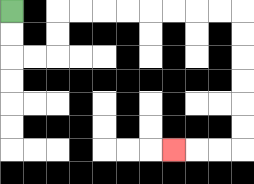{'start': '[0, 0]', 'end': '[7, 6]', 'path_directions': 'D,D,R,R,U,U,R,R,R,R,R,R,R,R,D,D,D,D,D,D,L,L,L', 'path_coordinates': '[[0, 0], [0, 1], [0, 2], [1, 2], [2, 2], [2, 1], [2, 0], [3, 0], [4, 0], [5, 0], [6, 0], [7, 0], [8, 0], [9, 0], [10, 0], [10, 1], [10, 2], [10, 3], [10, 4], [10, 5], [10, 6], [9, 6], [8, 6], [7, 6]]'}